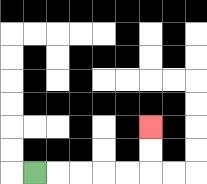{'start': '[1, 7]', 'end': '[6, 5]', 'path_directions': 'R,R,R,R,R,U,U', 'path_coordinates': '[[1, 7], [2, 7], [3, 7], [4, 7], [5, 7], [6, 7], [6, 6], [6, 5]]'}